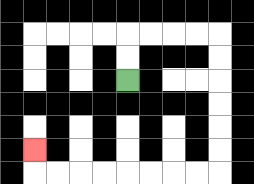{'start': '[5, 3]', 'end': '[1, 6]', 'path_directions': 'U,U,R,R,R,R,D,D,D,D,D,D,L,L,L,L,L,L,L,L,U', 'path_coordinates': '[[5, 3], [5, 2], [5, 1], [6, 1], [7, 1], [8, 1], [9, 1], [9, 2], [9, 3], [9, 4], [9, 5], [9, 6], [9, 7], [8, 7], [7, 7], [6, 7], [5, 7], [4, 7], [3, 7], [2, 7], [1, 7], [1, 6]]'}